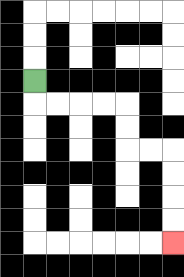{'start': '[1, 3]', 'end': '[7, 10]', 'path_directions': 'D,R,R,R,R,D,D,R,R,D,D,D,D', 'path_coordinates': '[[1, 3], [1, 4], [2, 4], [3, 4], [4, 4], [5, 4], [5, 5], [5, 6], [6, 6], [7, 6], [7, 7], [7, 8], [7, 9], [7, 10]]'}